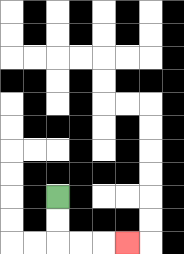{'start': '[2, 8]', 'end': '[5, 10]', 'path_directions': 'D,D,R,R,R', 'path_coordinates': '[[2, 8], [2, 9], [2, 10], [3, 10], [4, 10], [5, 10]]'}